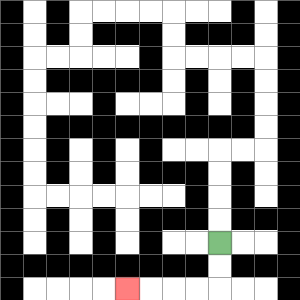{'start': '[9, 10]', 'end': '[5, 12]', 'path_directions': 'D,D,L,L,L,L', 'path_coordinates': '[[9, 10], [9, 11], [9, 12], [8, 12], [7, 12], [6, 12], [5, 12]]'}